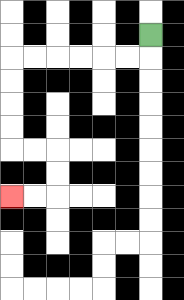{'start': '[6, 1]', 'end': '[0, 8]', 'path_directions': 'D,L,L,L,L,L,L,D,D,D,D,R,R,D,D,L,L', 'path_coordinates': '[[6, 1], [6, 2], [5, 2], [4, 2], [3, 2], [2, 2], [1, 2], [0, 2], [0, 3], [0, 4], [0, 5], [0, 6], [1, 6], [2, 6], [2, 7], [2, 8], [1, 8], [0, 8]]'}